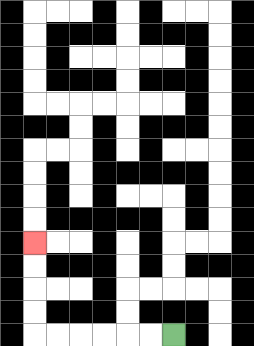{'start': '[7, 14]', 'end': '[1, 10]', 'path_directions': 'L,L,L,L,L,L,U,U,U,U', 'path_coordinates': '[[7, 14], [6, 14], [5, 14], [4, 14], [3, 14], [2, 14], [1, 14], [1, 13], [1, 12], [1, 11], [1, 10]]'}